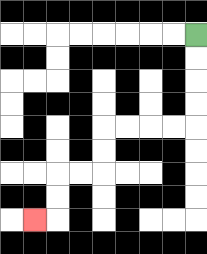{'start': '[8, 1]', 'end': '[1, 9]', 'path_directions': 'D,D,D,D,L,L,L,L,D,D,L,L,D,D,L', 'path_coordinates': '[[8, 1], [8, 2], [8, 3], [8, 4], [8, 5], [7, 5], [6, 5], [5, 5], [4, 5], [4, 6], [4, 7], [3, 7], [2, 7], [2, 8], [2, 9], [1, 9]]'}